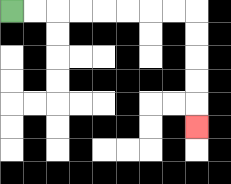{'start': '[0, 0]', 'end': '[8, 5]', 'path_directions': 'R,R,R,R,R,R,R,R,D,D,D,D,D', 'path_coordinates': '[[0, 0], [1, 0], [2, 0], [3, 0], [4, 0], [5, 0], [6, 0], [7, 0], [8, 0], [8, 1], [8, 2], [8, 3], [8, 4], [8, 5]]'}